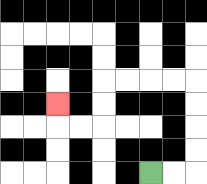{'start': '[6, 7]', 'end': '[2, 4]', 'path_directions': 'R,R,U,U,U,U,L,L,L,L,D,D,L,L,U', 'path_coordinates': '[[6, 7], [7, 7], [8, 7], [8, 6], [8, 5], [8, 4], [8, 3], [7, 3], [6, 3], [5, 3], [4, 3], [4, 4], [4, 5], [3, 5], [2, 5], [2, 4]]'}